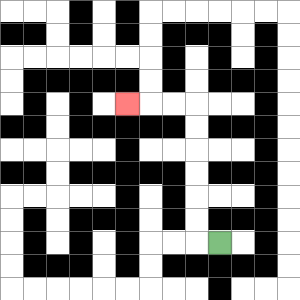{'start': '[9, 10]', 'end': '[5, 4]', 'path_directions': 'L,U,U,U,U,U,U,L,L,L', 'path_coordinates': '[[9, 10], [8, 10], [8, 9], [8, 8], [8, 7], [8, 6], [8, 5], [8, 4], [7, 4], [6, 4], [5, 4]]'}